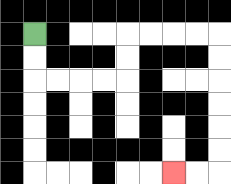{'start': '[1, 1]', 'end': '[7, 7]', 'path_directions': 'D,D,R,R,R,R,U,U,R,R,R,R,D,D,D,D,D,D,L,L', 'path_coordinates': '[[1, 1], [1, 2], [1, 3], [2, 3], [3, 3], [4, 3], [5, 3], [5, 2], [5, 1], [6, 1], [7, 1], [8, 1], [9, 1], [9, 2], [9, 3], [9, 4], [9, 5], [9, 6], [9, 7], [8, 7], [7, 7]]'}